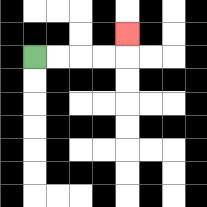{'start': '[1, 2]', 'end': '[5, 1]', 'path_directions': 'R,R,R,R,U', 'path_coordinates': '[[1, 2], [2, 2], [3, 2], [4, 2], [5, 2], [5, 1]]'}